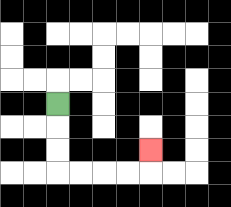{'start': '[2, 4]', 'end': '[6, 6]', 'path_directions': 'D,D,D,R,R,R,R,U', 'path_coordinates': '[[2, 4], [2, 5], [2, 6], [2, 7], [3, 7], [4, 7], [5, 7], [6, 7], [6, 6]]'}